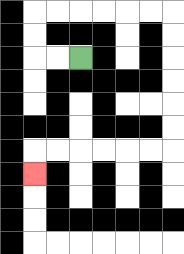{'start': '[3, 2]', 'end': '[1, 7]', 'path_directions': 'L,L,U,U,R,R,R,R,R,R,D,D,D,D,D,D,L,L,L,L,L,L,D', 'path_coordinates': '[[3, 2], [2, 2], [1, 2], [1, 1], [1, 0], [2, 0], [3, 0], [4, 0], [5, 0], [6, 0], [7, 0], [7, 1], [7, 2], [7, 3], [7, 4], [7, 5], [7, 6], [6, 6], [5, 6], [4, 6], [3, 6], [2, 6], [1, 6], [1, 7]]'}